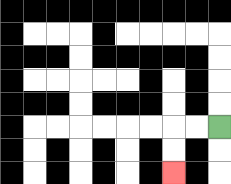{'start': '[9, 5]', 'end': '[7, 7]', 'path_directions': 'L,L,D,D', 'path_coordinates': '[[9, 5], [8, 5], [7, 5], [7, 6], [7, 7]]'}